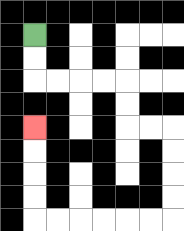{'start': '[1, 1]', 'end': '[1, 5]', 'path_directions': 'D,D,R,R,R,R,D,D,R,R,D,D,D,D,L,L,L,L,L,L,U,U,U,U', 'path_coordinates': '[[1, 1], [1, 2], [1, 3], [2, 3], [3, 3], [4, 3], [5, 3], [5, 4], [5, 5], [6, 5], [7, 5], [7, 6], [7, 7], [7, 8], [7, 9], [6, 9], [5, 9], [4, 9], [3, 9], [2, 9], [1, 9], [1, 8], [1, 7], [1, 6], [1, 5]]'}